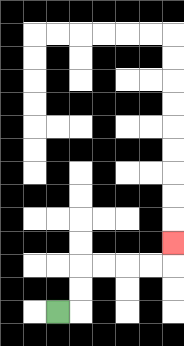{'start': '[2, 13]', 'end': '[7, 10]', 'path_directions': 'R,U,U,R,R,R,R,U', 'path_coordinates': '[[2, 13], [3, 13], [3, 12], [3, 11], [4, 11], [5, 11], [6, 11], [7, 11], [7, 10]]'}